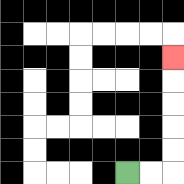{'start': '[5, 7]', 'end': '[7, 2]', 'path_directions': 'R,R,U,U,U,U,U', 'path_coordinates': '[[5, 7], [6, 7], [7, 7], [7, 6], [7, 5], [7, 4], [7, 3], [7, 2]]'}